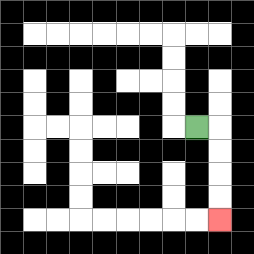{'start': '[8, 5]', 'end': '[9, 9]', 'path_directions': 'R,D,D,D,D', 'path_coordinates': '[[8, 5], [9, 5], [9, 6], [9, 7], [9, 8], [9, 9]]'}